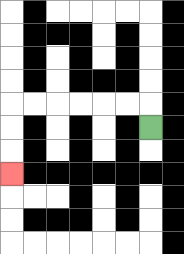{'start': '[6, 5]', 'end': '[0, 7]', 'path_directions': 'U,L,L,L,L,L,L,D,D,D', 'path_coordinates': '[[6, 5], [6, 4], [5, 4], [4, 4], [3, 4], [2, 4], [1, 4], [0, 4], [0, 5], [0, 6], [0, 7]]'}